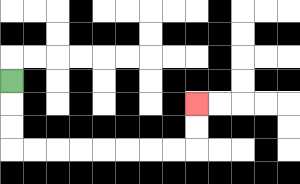{'start': '[0, 3]', 'end': '[8, 4]', 'path_directions': 'D,D,D,R,R,R,R,R,R,R,R,U,U', 'path_coordinates': '[[0, 3], [0, 4], [0, 5], [0, 6], [1, 6], [2, 6], [3, 6], [4, 6], [5, 6], [6, 6], [7, 6], [8, 6], [8, 5], [8, 4]]'}